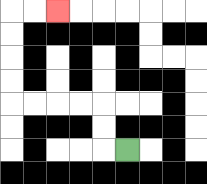{'start': '[5, 6]', 'end': '[2, 0]', 'path_directions': 'L,U,U,L,L,L,L,U,U,U,U,R,R', 'path_coordinates': '[[5, 6], [4, 6], [4, 5], [4, 4], [3, 4], [2, 4], [1, 4], [0, 4], [0, 3], [0, 2], [0, 1], [0, 0], [1, 0], [2, 0]]'}